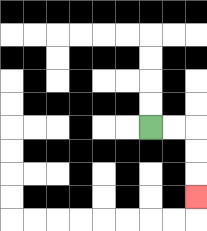{'start': '[6, 5]', 'end': '[8, 8]', 'path_directions': 'R,R,D,D,D', 'path_coordinates': '[[6, 5], [7, 5], [8, 5], [8, 6], [8, 7], [8, 8]]'}